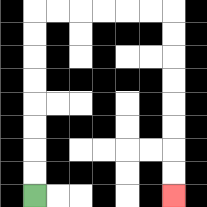{'start': '[1, 8]', 'end': '[7, 8]', 'path_directions': 'U,U,U,U,U,U,U,U,R,R,R,R,R,R,D,D,D,D,D,D,D,D', 'path_coordinates': '[[1, 8], [1, 7], [1, 6], [1, 5], [1, 4], [1, 3], [1, 2], [1, 1], [1, 0], [2, 0], [3, 0], [4, 0], [5, 0], [6, 0], [7, 0], [7, 1], [7, 2], [7, 3], [7, 4], [7, 5], [7, 6], [7, 7], [7, 8]]'}